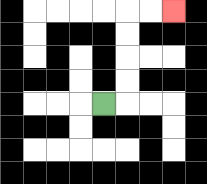{'start': '[4, 4]', 'end': '[7, 0]', 'path_directions': 'R,U,U,U,U,R,R', 'path_coordinates': '[[4, 4], [5, 4], [5, 3], [5, 2], [5, 1], [5, 0], [6, 0], [7, 0]]'}